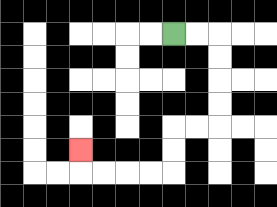{'start': '[7, 1]', 'end': '[3, 6]', 'path_directions': 'R,R,D,D,D,D,L,L,D,D,L,L,L,L,U', 'path_coordinates': '[[7, 1], [8, 1], [9, 1], [9, 2], [9, 3], [9, 4], [9, 5], [8, 5], [7, 5], [7, 6], [7, 7], [6, 7], [5, 7], [4, 7], [3, 7], [3, 6]]'}